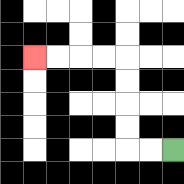{'start': '[7, 6]', 'end': '[1, 2]', 'path_directions': 'L,L,U,U,U,U,L,L,L,L', 'path_coordinates': '[[7, 6], [6, 6], [5, 6], [5, 5], [5, 4], [5, 3], [5, 2], [4, 2], [3, 2], [2, 2], [1, 2]]'}